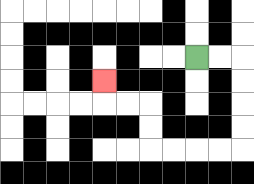{'start': '[8, 2]', 'end': '[4, 3]', 'path_directions': 'R,R,D,D,D,D,L,L,L,L,U,U,L,L,U', 'path_coordinates': '[[8, 2], [9, 2], [10, 2], [10, 3], [10, 4], [10, 5], [10, 6], [9, 6], [8, 6], [7, 6], [6, 6], [6, 5], [6, 4], [5, 4], [4, 4], [4, 3]]'}